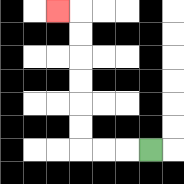{'start': '[6, 6]', 'end': '[2, 0]', 'path_directions': 'L,L,L,U,U,U,U,U,U,L', 'path_coordinates': '[[6, 6], [5, 6], [4, 6], [3, 6], [3, 5], [3, 4], [3, 3], [3, 2], [3, 1], [3, 0], [2, 0]]'}